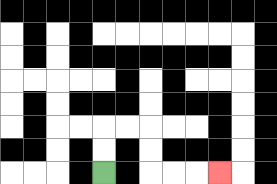{'start': '[4, 7]', 'end': '[9, 7]', 'path_directions': 'U,U,R,R,D,D,R,R,R', 'path_coordinates': '[[4, 7], [4, 6], [4, 5], [5, 5], [6, 5], [6, 6], [6, 7], [7, 7], [8, 7], [9, 7]]'}